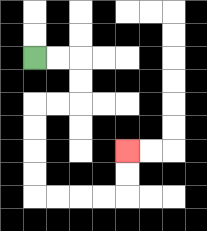{'start': '[1, 2]', 'end': '[5, 6]', 'path_directions': 'R,R,D,D,L,L,D,D,D,D,R,R,R,R,U,U', 'path_coordinates': '[[1, 2], [2, 2], [3, 2], [3, 3], [3, 4], [2, 4], [1, 4], [1, 5], [1, 6], [1, 7], [1, 8], [2, 8], [3, 8], [4, 8], [5, 8], [5, 7], [5, 6]]'}